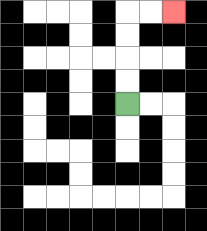{'start': '[5, 4]', 'end': '[7, 0]', 'path_directions': 'U,U,U,U,R,R', 'path_coordinates': '[[5, 4], [5, 3], [5, 2], [5, 1], [5, 0], [6, 0], [7, 0]]'}